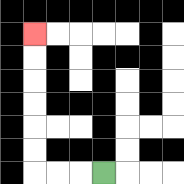{'start': '[4, 7]', 'end': '[1, 1]', 'path_directions': 'L,L,L,U,U,U,U,U,U', 'path_coordinates': '[[4, 7], [3, 7], [2, 7], [1, 7], [1, 6], [1, 5], [1, 4], [1, 3], [1, 2], [1, 1]]'}